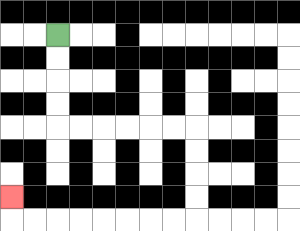{'start': '[2, 1]', 'end': '[0, 8]', 'path_directions': 'D,D,D,D,R,R,R,R,R,R,D,D,D,D,L,L,L,L,L,L,L,L,U', 'path_coordinates': '[[2, 1], [2, 2], [2, 3], [2, 4], [2, 5], [3, 5], [4, 5], [5, 5], [6, 5], [7, 5], [8, 5], [8, 6], [8, 7], [8, 8], [8, 9], [7, 9], [6, 9], [5, 9], [4, 9], [3, 9], [2, 9], [1, 9], [0, 9], [0, 8]]'}